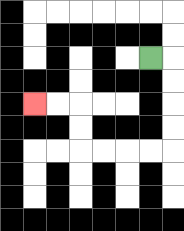{'start': '[6, 2]', 'end': '[1, 4]', 'path_directions': 'R,D,D,D,D,L,L,L,L,U,U,L,L', 'path_coordinates': '[[6, 2], [7, 2], [7, 3], [7, 4], [7, 5], [7, 6], [6, 6], [5, 6], [4, 6], [3, 6], [3, 5], [3, 4], [2, 4], [1, 4]]'}